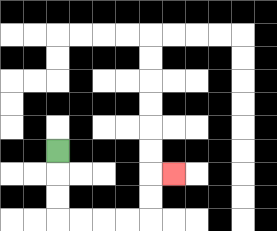{'start': '[2, 6]', 'end': '[7, 7]', 'path_directions': 'D,D,D,R,R,R,R,U,U,R', 'path_coordinates': '[[2, 6], [2, 7], [2, 8], [2, 9], [3, 9], [4, 9], [5, 9], [6, 9], [6, 8], [6, 7], [7, 7]]'}